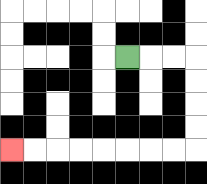{'start': '[5, 2]', 'end': '[0, 6]', 'path_directions': 'R,R,R,D,D,D,D,L,L,L,L,L,L,L,L', 'path_coordinates': '[[5, 2], [6, 2], [7, 2], [8, 2], [8, 3], [8, 4], [8, 5], [8, 6], [7, 6], [6, 6], [5, 6], [4, 6], [3, 6], [2, 6], [1, 6], [0, 6]]'}